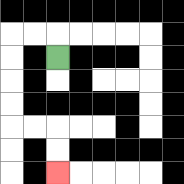{'start': '[2, 2]', 'end': '[2, 7]', 'path_directions': 'U,L,L,D,D,D,D,R,R,D,D', 'path_coordinates': '[[2, 2], [2, 1], [1, 1], [0, 1], [0, 2], [0, 3], [0, 4], [0, 5], [1, 5], [2, 5], [2, 6], [2, 7]]'}